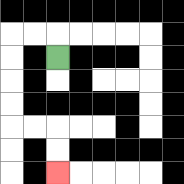{'start': '[2, 2]', 'end': '[2, 7]', 'path_directions': 'U,L,L,D,D,D,D,R,R,D,D', 'path_coordinates': '[[2, 2], [2, 1], [1, 1], [0, 1], [0, 2], [0, 3], [0, 4], [0, 5], [1, 5], [2, 5], [2, 6], [2, 7]]'}